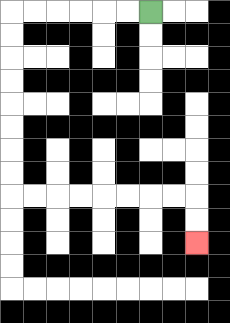{'start': '[6, 0]', 'end': '[8, 10]', 'path_directions': 'L,L,L,L,L,L,D,D,D,D,D,D,D,D,R,R,R,R,R,R,R,R,D,D', 'path_coordinates': '[[6, 0], [5, 0], [4, 0], [3, 0], [2, 0], [1, 0], [0, 0], [0, 1], [0, 2], [0, 3], [0, 4], [0, 5], [0, 6], [0, 7], [0, 8], [1, 8], [2, 8], [3, 8], [4, 8], [5, 8], [6, 8], [7, 8], [8, 8], [8, 9], [8, 10]]'}